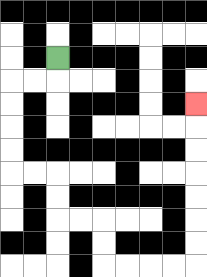{'start': '[2, 2]', 'end': '[8, 4]', 'path_directions': 'D,L,L,D,D,D,D,R,R,D,D,R,R,D,D,R,R,R,R,U,U,U,U,U,U,U', 'path_coordinates': '[[2, 2], [2, 3], [1, 3], [0, 3], [0, 4], [0, 5], [0, 6], [0, 7], [1, 7], [2, 7], [2, 8], [2, 9], [3, 9], [4, 9], [4, 10], [4, 11], [5, 11], [6, 11], [7, 11], [8, 11], [8, 10], [8, 9], [8, 8], [8, 7], [8, 6], [8, 5], [8, 4]]'}